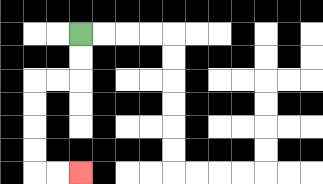{'start': '[3, 1]', 'end': '[3, 7]', 'path_directions': 'D,D,L,L,D,D,D,D,R,R', 'path_coordinates': '[[3, 1], [3, 2], [3, 3], [2, 3], [1, 3], [1, 4], [1, 5], [1, 6], [1, 7], [2, 7], [3, 7]]'}